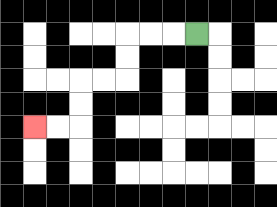{'start': '[8, 1]', 'end': '[1, 5]', 'path_directions': 'L,L,L,D,D,L,L,D,D,L,L', 'path_coordinates': '[[8, 1], [7, 1], [6, 1], [5, 1], [5, 2], [5, 3], [4, 3], [3, 3], [3, 4], [3, 5], [2, 5], [1, 5]]'}